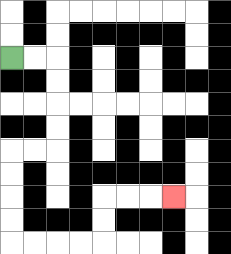{'start': '[0, 2]', 'end': '[7, 8]', 'path_directions': 'R,R,D,D,D,D,L,L,D,D,D,D,R,R,R,R,U,U,R,R,R', 'path_coordinates': '[[0, 2], [1, 2], [2, 2], [2, 3], [2, 4], [2, 5], [2, 6], [1, 6], [0, 6], [0, 7], [0, 8], [0, 9], [0, 10], [1, 10], [2, 10], [3, 10], [4, 10], [4, 9], [4, 8], [5, 8], [6, 8], [7, 8]]'}